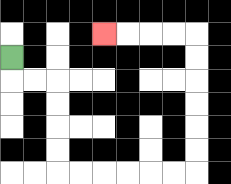{'start': '[0, 2]', 'end': '[4, 1]', 'path_directions': 'D,R,R,D,D,D,D,R,R,R,R,R,R,U,U,U,U,U,U,L,L,L,L', 'path_coordinates': '[[0, 2], [0, 3], [1, 3], [2, 3], [2, 4], [2, 5], [2, 6], [2, 7], [3, 7], [4, 7], [5, 7], [6, 7], [7, 7], [8, 7], [8, 6], [8, 5], [8, 4], [8, 3], [8, 2], [8, 1], [7, 1], [6, 1], [5, 1], [4, 1]]'}